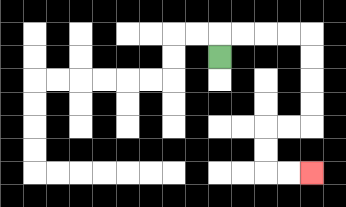{'start': '[9, 2]', 'end': '[13, 7]', 'path_directions': 'U,R,R,R,R,D,D,D,D,L,L,D,D,R,R', 'path_coordinates': '[[9, 2], [9, 1], [10, 1], [11, 1], [12, 1], [13, 1], [13, 2], [13, 3], [13, 4], [13, 5], [12, 5], [11, 5], [11, 6], [11, 7], [12, 7], [13, 7]]'}